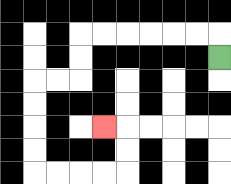{'start': '[9, 2]', 'end': '[4, 5]', 'path_directions': 'U,L,L,L,L,L,L,D,D,L,L,D,D,D,D,R,R,R,R,U,U,L', 'path_coordinates': '[[9, 2], [9, 1], [8, 1], [7, 1], [6, 1], [5, 1], [4, 1], [3, 1], [3, 2], [3, 3], [2, 3], [1, 3], [1, 4], [1, 5], [1, 6], [1, 7], [2, 7], [3, 7], [4, 7], [5, 7], [5, 6], [5, 5], [4, 5]]'}